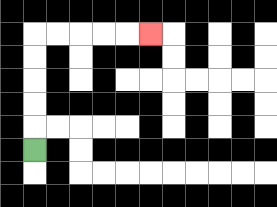{'start': '[1, 6]', 'end': '[6, 1]', 'path_directions': 'U,U,U,U,U,R,R,R,R,R', 'path_coordinates': '[[1, 6], [1, 5], [1, 4], [1, 3], [1, 2], [1, 1], [2, 1], [3, 1], [4, 1], [5, 1], [6, 1]]'}